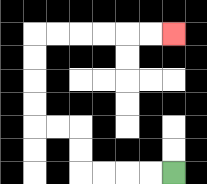{'start': '[7, 7]', 'end': '[7, 1]', 'path_directions': 'L,L,L,L,U,U,L,L,U,U,U,U,R,R,R,R,R,R', 'path_coordinates': '[[7, 7], [6, 7], [5, 7], [4, 7], [3, 7], [3, 6], [3, 5], [2, 5], [1, 5], [1, 4], [1, 3], [1, 2], [1, 1], [2, 1], [3, 1], [4, 1], [5, 1], [6, 1], [7, 1]]'}